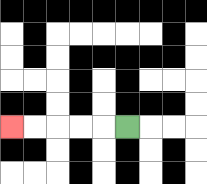{'start': '[5, 5]', 'end': '[0, 5]', 'path_directions': 'L,L,L,L,L', 'path_coordinates': '[[5, 5], [4, 5], [3, 5], [2, 5], [1, 5], [0, 5]]'}